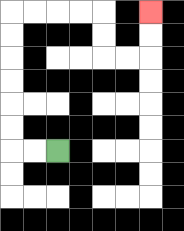{'start': '[2, 6]', 'end': '[6, 0]', 'path_directions': 'L,L,U,U,U,U,U,U,R,R,R,R,D,D,R,R,U,U', 'path_coordinates': '[[2, 6], [1, 6], [0, 6], [0, 5], [0, 4], [0, 3], [0, 2], [0, 1], [0, 0], [1, 0], [2, 0], [3, 0], [4, 0], [4, 1], [4, 2], [5, 2], [6, 2], [6, 1], [6, 0]]'}